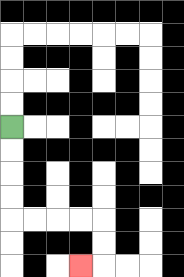{'start': '[0, 5]', 'end': '[3, 11]', 'path_directions': 'D,D,D,D,R,R,R,R,D,D,L', 'path_coordinates': '[[0, 5], [0, 6], [0, 7], [0, 8], [0, 9], [1, 9], [2, 9], [3, 9], [4, 9], [4, 10], [4, 11], [3, 11]]'}